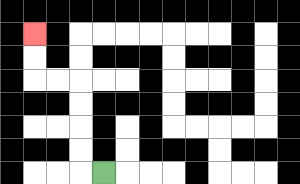{'start': '[4, 7]', 'end': '[1, 1]', 'path_directions': 'L,U,U,U,U,L,L,U,U', 'path_coordinates': '[[4, 7], [3, 7], [3, 6], [3, 5], [3, 4], [3, 3], [2, 3], [1, 3], [1, 2], [1, 1]]'}